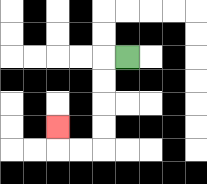{'start': '[5, 2]', 'end': '[2, 5]', 'path_directions': 'L,D,D,D,D,L,L,U', 'path_coordinates': '[[5, 2], [4, 2], [4, 3], [4, 4], [4, 5], [4, 6], [3, 6], [2, 6], [2, 5]]'}